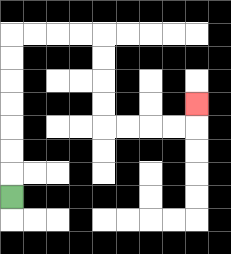{'start': '[0, 8]', 'end': '[8, 4]', 'path_directions': 'U,U,U,U,U,U,U,R,R,R,R,D,D,D,D,R,R,R,R,U', 'path_coordinates': '[[0, 8], [0, 7], [0, 6], [0, 5], [0, 4], [0, 3], [0, 2], [0, 1], [1, 1], [2, 1], [3, 1], [4, 1], [4, 2], [4, 3], [4, 4], [4, 5], [5, 5], [6, 5], [7, 5], [8, 5], [8, 4]]'}